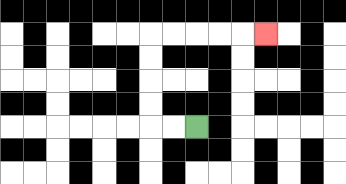{'start': '[8, 5]', 'end': '[11, 1]', 'path_directions': 'L,L,U,U,U,U,R,R,R,R,R', 'path_coordinates': '[[8, 5], [7, 5], [6, 5], [6, 4], [6, 3], [6, 2], [6, 1], [7, 1], [8, 1], [9, 1], [10, 1], [11, 1]]'}